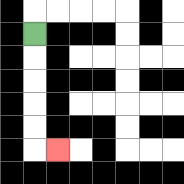{'start': '[1, 1]', 'end': '[2, 6]', 'path_directions': 'D,D,D,D,D,R', 'path_coordinates': '[[1, 1], [1, 2], [1, 3], [1, 4], [1, 5], [1, 6], [2, 6]]'}